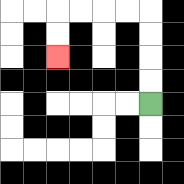{'start': '[6, 4]', 'end': '[2, 2]', 'path_directions': 'U,U,U,U,L,L,L,L,D,D', 'path_coordinates': '[[6, 4], [6, 3], [6, 2], [6, 1], [6, 0], [5, 0], [4, 0], [3, 0], [2, 0], [2, 1], [2, 2]]'}